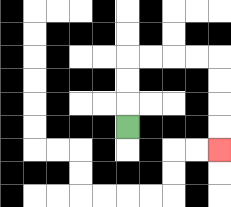{'start': '[5, 5]', 'end': '[9, 6]', 'path_directions': 'U,U,U,R,R,R,R,D,D,D,D', 'path_coordinates': '[[5, 5], [5, 4], [5, 3], [5, 2], [6, 2], [7, 2], [8, 2], [9, 2], [9, 3], [9, 4], [9, 5], [9, 6]]'}